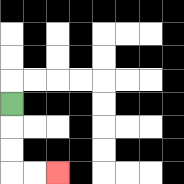{'start': '[0, 4]', 'end': '[2, 7]', 'path_directions': 'D,D,D,R,R', 'path_coordinates': '[[0, 4], [0, 5], [0, 6], [0, 7], [1, 7], [2, 7]]'}